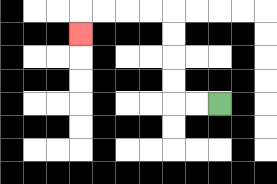{'start': '[9, 4]', 'end': '[3, 1]', 'path_directions': 'L,L,U,U,U,U,L,L,L,L,D', 'path_coordinates': '[[9, 4], [8, 4], [7, 4], [7, 3], [7, 2], [7, 1], [7, 0], [6, 0], [5, 0], [4, 0], [3, 0], [3, 1]]'}